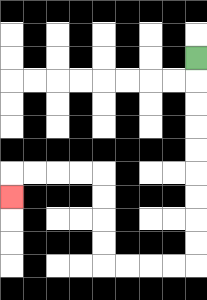{'start': '[8, 2]', 'end': '[0, 8]', 'path_directions': 'D,D,D,D,D,D,D,D,D,L,L,L,L,U,U,U,U,L,L,L,L,D', 'path_coordinates': '[[8, 2], [8, 3], [8, 4], [8, 5], [8, 6], [8, 7], [8, 8], [8, 9], [8, 10], [8, 11], [7, 11], [6, 11], [5, 11], [4, 11], [4, 10], [4, 9], [4, 8], [4, 7], [3, 7], [2, 7], [1, 7], [0, 7], [0, 8]]'}